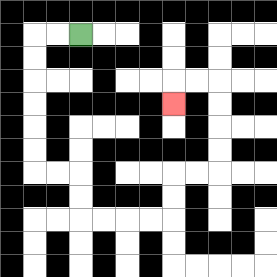{'start': '[3, 1]', 'end': '[7, 4]', 'path_directions': 'L,L,D,D,D,D,D,D,R,R,D,D,R,R,R,R,U,U,R,R,U,U,U,U,L,L,D', 'path_coordinates': '[[3, 1], [2, 1], [1, 1], [1, 2], [1, 3], [1, 4], [1, 5], [1, 6], [1, 7], [2, 7], [3, 7], [3, 8], [3, 9], [4, 9], [5, 9], [6, 9], [7, 9], [7, 8], [7, 7], [8, 7], [9, 7], [9, 6], [9, 5], [9, 4], [9, 3], [8, 3], [7, 3], [7, 4]]'}